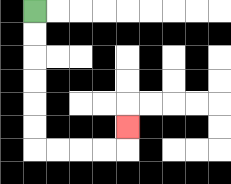{'start': '[1, 0]', 'end': '[5, 5]', 'path_directions': 'D,D,D,D,D,D,R,R,R,R,U', 'path_coordinates': '[[1, 0], [1, 1], [1, 2], [1, 3], [1, 4], [1, 5], [1, 6], [2, 6], [3, 6], [4, 6], [5, 6], [5, 5]]'}